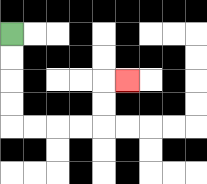{'start': '[0, 1]', 'end': '[5, 3]', 'path_directions': 'D,D,D,D,R,R,R,R,U,U,R', 'path_coordinates': '[[0, 1], [0, 2], [0, 3], [0, 4], [0, 5], [1, 5], [2, 5], [3, 5], [4, 5], [4, 4], [4, 3], [5, 3]]'}